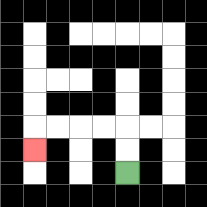{'start': '[5, 7]', 'end': '[1, 6]', 'path_directions': 'U,U,L,L,L,L,D', 'path_coordinates': '[[5, 7], [5, 6], [5, 5], [4, 5], [3, 5], [2, 5], [1, 5], [1, 6]]'}